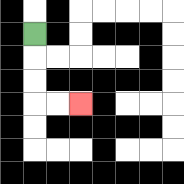{'start': '[1, 1]', 'end': '[3, 4]', 'path_directions': 'D,D,D,R,R', 'path_coordinates': '[[1, 1], [1, 2], [1, 3], [1, 4], [2, 4], [3, 4]]'}